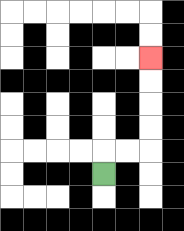{'start': '[4, 7]', 'end': '[6, 2]', 'path_directions': 'U,R,R,U,U,U,U', 'path_coordinates': '[[4, 7], [4, 6], [5, 6], [6, 6], [6, 5], [6, 4], [6, 3], [6, 2]]'}